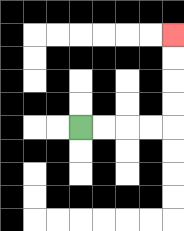{'start': '[3, 5]', 'end': '[7, 1]', 'path_directions': 'R,R,R,R,U,U,U,U', 'path_coordinates': '[[3, 5], [4, 5], [5, 5], [6, 5], [7, 5], [7, 4], [7, 3], [7, 2], [7, 1]]'}